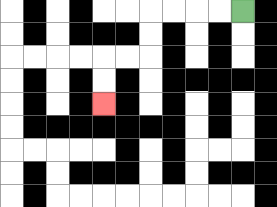{'start': '[10, 0]', 'end': '[4, 4]', 'path_directions': 'L,L,L,L,D,D,L,L,D,D', 'path_coordinates': '[[10, 0], [9, 0], [8, 0], [7, 0], [6, 0], [6, 1], [6, 2], [5, 2], [4, 2], [4, 3], [4, 4]]'}